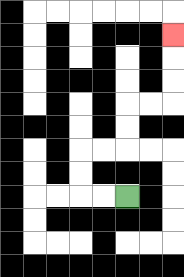{'start': '[5, 8]', 'end': '[7, 1]', 'path_directions': 'L,L,U,U,R,R,U,U,R,R,U,U,U', 'path_coordinates': '[[5, 8], [4, 8], [3, 8], [3, 7], [3, 6], [4, 6], [5, 6], [5, 5], [5, 4], [6, 4], [7, 4], [7, 3], [7, 2], [7, 1]]'}